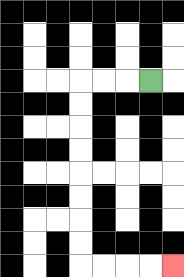{'start': '[6, 3]', 'end': '[7, 11]', 'path_directions': 'L,L,L,D,D,D,D,D,D,D,D,R,R,R,R', 'path_coordinates': '[[6, 3], [5, 3], [4, 3], [3, 3], [3, 4], [3, 5], [3, 6], [3, 7], [3, 8], [3, 9], [3, 10], [3, 11], [4, 11], [5, 11], [6, 11], [7, 11]]'}